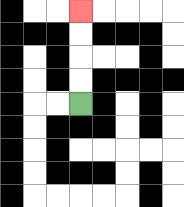{'start': '[3, 4]', 'end': '[3, 0]', 'path_directions': 'U,U,U,U', 'path_coordinates': '[[3, 4], [3, 3], [3, 2], [3, 1], [3, 0]]'}